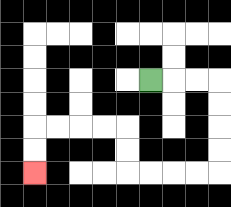{'start': '[6, 3]', 'end': '[1, 7]', 'path_directions': 'R,R,R,D,D,D,D,L,L,L,L,U,U,L,L,L,L,D,D', 'path_coordinates': '[[6, 3], [7, 3], [8, 3], [9, 3], [9, 4], [9, 5], [9, 6], [9, 7], [8, 7], [7, 7], [6, 7], [5, 7], [5, 6], [5, 5], [4, 5], [3, 5], [2, 5], [1, 5], [1, 6], [1, 7]]'}